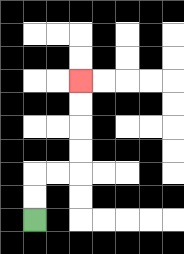{'start': '[1, 9]', 'end': '[3, 3]', 'path_directions': 'U,U,R,R,U,U,U,U', 'path_coordinates': '[[1, 9], [1, 8], [1, 7], [2, 7], [3, 7], [3, 6], [3, 5], [3, 4], [3, 3]]'}